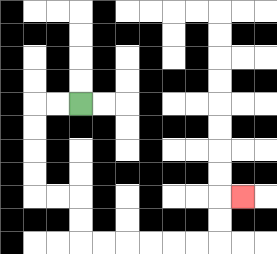{'start': '[3, 4]', 'end': '[10, 8]', 'path_directions': 'L,L,D,D,D,D,R,R,D,D,R,R,R,R,R,R,U,U,R', 'path_coordinates': '[[3, 4], [2, 4], [1, 4], [1, 5], [1, 6], [1, 7], [1, 8], [2, 8], [3, 8], [3, 9], [3, 10], [4, 10], [5, 10], [6, 10], [7, 10], [8, 10], [9, 10], [9, 9], [9, 8], [10, 8]]'}